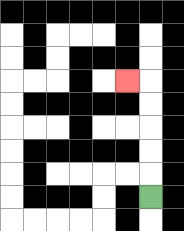{'start': '[6, 8]', 'end': '[5, 3]', 'path_directions': 'U,U,U,U,U,L', 'path_coordinates': '[[6, 8], [6, 7], [6, 6], [6, 5], [6, 4], [6, 3], [5, 3]]'}